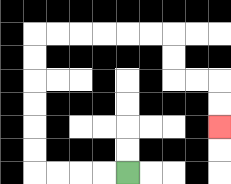{'start': '[5, 7]', 'end': '[9, 5]', 'path_directions': 'L,L,L,L,U,U,U,U,U,U,R,R,R,R,R,R,D,D,R,R,D,D', 'path_coordinates': '[[5, 7], [4, 7], [3, 7], [2, 7], [1, 7], [1, 6], [1, 5], [1, 4], [1, 3], [1, 2], [1, 1], [2, 1], [3, 1], [4, 1], [5, 1], [6, 1], [7, 1], [7, 2], [7, 3], [8, 3], [9, 3], [9, 4], [9, 5]]'}